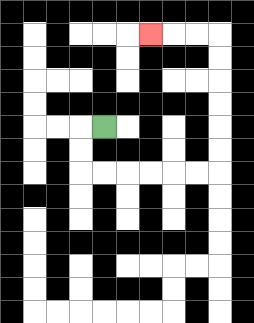{'start': '[4, 5]', 'end': '[6, 1]', 'path_directions': 'L,D,D,R,R,R,R,R,R,U,U,U,U,U,U,L,L,L', 'path_coordinates': '[[4, 5], [3, 5], [3, 6], [3, 7], [4, 7], [5, 7], [6, 7], [7, 7], [8, 7], [9, 7], [9, 6], [9, 5], [9, 4], [9, 3], [9, 2], [9, 1], [8, 1], [7, 1], [6, 1]]'}